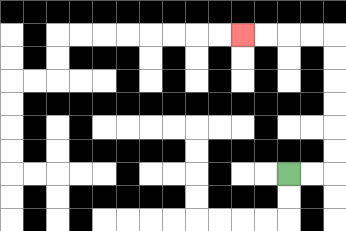{'start': '[12, 7]', 'end': '[10, 1]', 'path_directions': 'R,R,U,U,U,U,U,U,L,L,L,L', 'path_coordinates': '[[12, 7], [13, 7], [14, 7], [14, 6], [14, 5], [14, 4], [14, 3], [14, 2], [14, 1], [13, 1], [12, 1], [11, 1], [10, 1]]'}